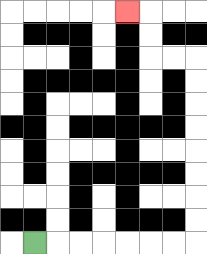{'start': '[1, 10]', 'end': '[5, 0]', 'path_directions': 'R,R,R,R,R,R,R,U,U,U,U,U,U,U,U,L,L,U,U,L', 'path_coordinates': '[[1, 10], [2, 10], [3, 10], [4, 10], [5, 10], [6, 10], [7, 10], [8, 10], [8, 9], [8, 8], [8, 7], [8, 6], [8, 5], [8, 4], [8, 3], [8, 2], [7, 2], [6, 2], [6, 1], [6, 0], [5, 0]]'}